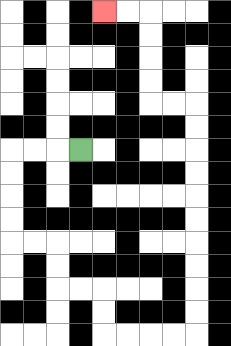{'start': '[3, 6]', 'end': '[4, 0]', 'path_directions': 'L,L,L,D,D,D,D,R,R,D,D,R,R,D,D,R,R,R,R,U,U,U,U,U,U,U,U,U,U,L,L,U,U,U,U,L,L', 'path_coordinates': '[[3, 6], [2, 6], [1, 6], [0, 6], [0, 7], [0, 8], [0, 9], [0, 10], [1, 10], [2, 10], [2, 11], [2, 12], [3, 12], [4, 12], [4, 13], [4, 14], [5, 14], [6, 14], [7, 14], [8, 14], [8, 13], [8, 12], [8, 11], [8, 10], [8, 9], [8, 8], [8, 7], [8, 6], [8, 5], [8, 4], [7, 4], [6, 4], [6, 3], [6, 2], [6, 1], [6, 0], [5, 0], [4, 0]]'}